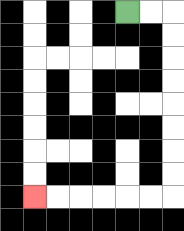{'start': '[5, 0]', 'end': '[1, 8]', 'path_directions': 'R,R,D,D,D,D,D,D,D,D,L,L,L,L,L,L', 'path_coordinates': '[[5, 0], [6, 0], [7, 0], [7, 1], [7, 2], [7, 3], [7, 4], [7, 5], [7, 6], [7, 7], [7, 8], [6, 8], [5, 8], [4, 8], [3, 8], [2, 8], [1, 8]]'}